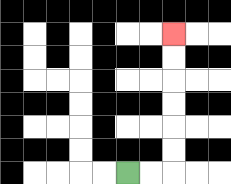{'start': '[5, 7]', 'end': '[7, 1]', 'path_directions': 'R,R,U,U,U,U,U,U', 'path_coordinates': '[[5, 7], [6, 7], [7, 7], [7, 6], [7, 5], [7, 4], [7, 3], [7, 2], [7, 1]]'}